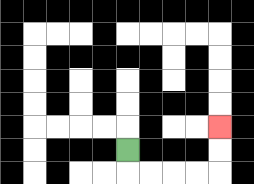{'start': '[5, 6]', 'end': '[9, 5]', 'path_directions': 'D,R,R,R,R,U,U', 'path_coordinates': '[[5, 6], [5, 7], [6, 7], [7, 7], [8, 7], [9, 7], [9, 6], [9, 5]]'}